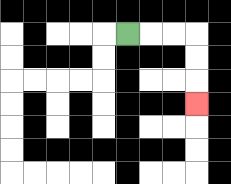{'start': '[5, 1]', 'end': '[8, 4]', 'path_directions': 'R,R,R,D,D,D', 'path_coordinates': '[[5, 1], [6, 1], [7, 1], [8, 1], [8, 2], [8, 3], [8, 4]]'}